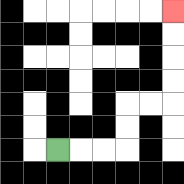{'start': '[2, 6]', 'end': '[7, 0]', 'path_directions': 'R,R,R,U,U,R,R,U,U,U,U', 'path_coordinates': '[[2, 6], [3, 6], [4, 6], [5, 6], [5, 5], [5, 4], [6, 4], [7, 4], [7, 3], [7, 2], [7, 1], [7, 0]]'}